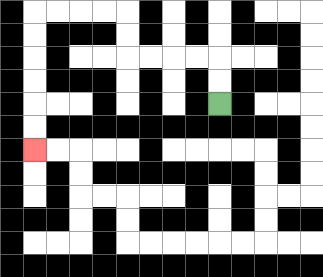{'start': '[9, 4]', 'end': '[1, 6]', 'path_directions': 'U,U,L,L,L,L,U,U,L,L,L,L,D,D,D,D,D,D', 'path_coordinates': '[[9, 4], [9, 3], [9, 2], [8, 2], [7, 2], [6, 2], [5, 2], [5, 1], [5, 0], [4, 0], [3, 0], [2, 0], [1, 0], [1, 1], [1, 2], [1, 3], [1, 4], [1, 5], [1, 6]]'}